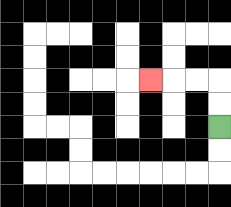{'start': '[9, 5]', 'end': '[6, 3]', 'path_directions': 'U,U,L,L,L', 'path_coordinates': '[[9, 5], [9, 4], [9, 3], [8, 3], [7, 3], [6, 3]]'}